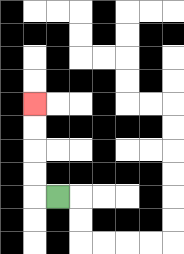{'start': '[2, 8]', 'end': '[1, 4]', 'path_directions': 'L,U,U,U,U', 'path_coordinates': '[[2, 8], [1, 8], [1, 7], [1, 6], [1, 5], [1, 4]]'}